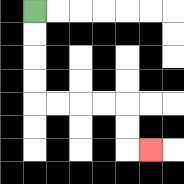{'start': '[1, 0]', 'end': '[6, 6]', 'path_directions': 'D,D,D,D,R,R,R,R,D,D,R', 'path_coordinates': '[[1, 0], [1, 1], [1, 2], [1, 3], [1, 4], [2, 4], [3, 4], [4, 4], [5, 4], [5, 5], [5, 6], [6, 6]]'}